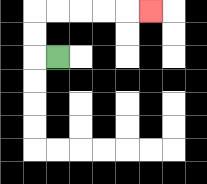{'start': '[2, 2]', 'end': '[6, 0]', 'path_directions': 'L,U,U,R,R,R,R,R', 'path_coordinates': '[[2, 2], [1, 2], [1, 1], [1, 0], [2, 0], [3, 0], [4, 0], [5, 0], [6, 0]]'}